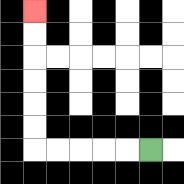{'start': '[6, 6]', 'end': '[1, 0]', 'path_directions': 'L,L,L,L,L,U,U,U,U,U,U', 'path_coordinates': '[[6, 6], [5, 6], [4, 6], [3, 6], [2, 6], [1, 6], [1, 5], [1, 4], [1, 3], [1, 2], [1, 1], [1, 0]]'}